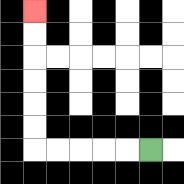{'start': '[6, 6]', 'end': '[1, 0]', 'path_directions': 'L,L,L,L,L,U,U,U,U,U,U', 'path_coordinates': '[[6, 6], [5, 6], [4, 6], [3, 6], [2, 6], [1, 6], [1, 5], [1, 4], [1, 3], [1, 2], [1, 1], [1, 0]]'}